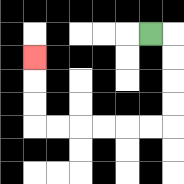{'start': '[6, 1]', 'end': '[1, 2]', 'path_directions': 'R,D,D,D,D,L,L,L,L,L,L,U,U,U', 'path_coordinates': '[[6, 1], [7, 1], [7, 2], [7, 3], [7, 4], [7, 5], [6, 5], [5, 5], [4, 5], [3, 5], [2, 5], [1, 5], [1, 4], [1, 3], [1, 2]]'}